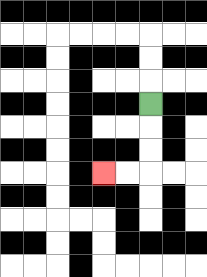{'start': '[6, 4]', 'end': '[4, 7]', 'path_directions': 'D,D,D,L,L', 'path_coordinates': '[[6, 4], [6, 5], [6, 6], [6, 7], [5, 7], [4, 7]]'}